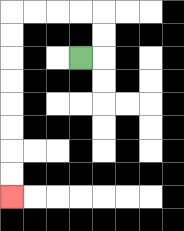{'start': '[3, 2]', 'end': '[0, 8]', 'path_directions': 'R,U,U,L,L,L,L,D,D,D,D,D,D,D,D', 'path_coordinates': '[[3, 2], [4, 2], [4, 1], [4, 0], [3, 0], [2, 0], [1, 0], [0, 0], [0, 1], [0, 2], [0, 3], [0, 4], [0, 5], [0, 6], [0, 7], [0, 8]]'}